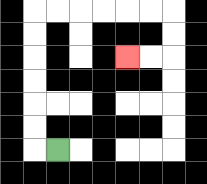{'start': '[2, 6]', 'end': '[5, 2]', 'path_directions': 'L,U,U,U,U,U,U,R,R,R,R,R,R,D,D,L,L', 'path_coordinates': '[[2, 6], [1, 6], [1, 5], [1, 4], [1, 3], [1, 2], [1, 1], [1, 0], [2, 0], [3, 0], [4, 0], [5, 0], [6, 0], [7, 0], [7, 1], [7, 2], [6, 2], [5, 2]]'}